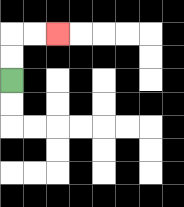{'start': '[0, 3]', 'end': '[2, 1]', 'path_directions': 'U,U,R,R', 'path_coordinates': '[[0, 3], [0, 2], [0, 1], [1, 1], [2, 1]]'}